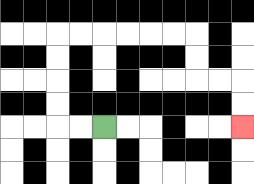{'start': '[4, 5]', 'end': '[10, 5]', 'path_directions': 'L,L,U,U,U,U,R,R,R,R,R,R,D,D,R,R,D,D', 'path_coordinates': '[[4, 5], [3, 5], [2, 5], [2, 4], [2, 3], [2, 2], [2, 1], [3, 1], [4, 1], [5, 1], [6, 1], [7, 1], [8, 1], [8, 2], [8, 3], [9, 3], [10, 3], [10, 4], [10, 5]]'}